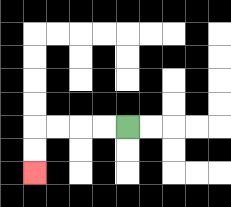{'start': '[5, 5]', 'end': '[1, 7]', 'path_directions': 'L,L,L,L,D,D', 'path_coordinates': '[[5, 5], [4, 5], [3, 5], [2, 5], [1, 5], [1, 6], [1, 7]]'}